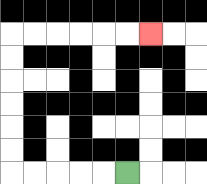{'start': '[5, 7]', 'end': '[6, 1]', 'path_directions': 'L,L,L,L,L,U,U,U,U,U,U,R,R,R,R,R,R', 'path_coordinates': '[[5, 7], [4, 7], [3, 7], [2, 7], [1, 7], [0, 7], [0, 6], [0, 5], [0, 4], [0, 3], [0, 2], [0, 1], [1, 1], [2, 1], [3, 1], [4, 1], [5, 1], [6, 1]]'}